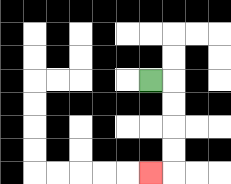{'start': '[6, 3]', 'end': '[6, 7]', 'path_directions': 'R,D,D,D,D,L', 'path_coordinates': '[[6, 3], [7, 3], [7, 4], [7, 5], [7, 6], [7, 7], [6, 7]]'}